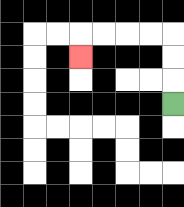{'start': '[7, 4]', 'end': '[3, 2]', 'path_directions': 'U,U,U,L,L,L,L,D', 'path_coordinates': '[[7, 4], [7, 3], [7, 2], [7, 1], [6, 1], [5, 1], [4, 1], [3, 1], [3, 2]]'}